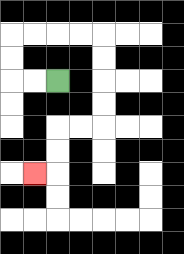{'start': '[2, 3]', 'end': '[1, 7]', 'path_directions': 'L,L,U,U,R,R,R,R,D,D,D,D,L,L,D,D,L', 'path_coordinates': '[[2, 3], [1, 3], [0, 3], [0, 2], [0, 1], [1, 1], [2, 1], [3, 1], [4, 1], [4, 2], [4, 3], [4, 4], [4, 5], [3, 5], [2, 5], [2, 6], [2, 7], [1, 7]]'}